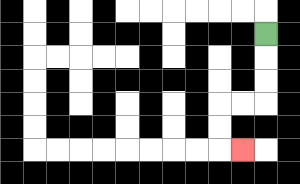{'start': '[11, 1]', 'end': '[10, 6]', 'path_directions': 'D,D,D,L,L,D,D,R', 'path_coordinates': '[[11, 1], [11, 2], [11, 3], [11, 4], [10, 4], [9, 4], [9, 5], [9, 6], [10, 6]]'}